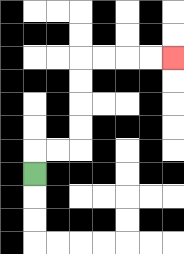{'start': '[1, 7]', 'end': '[7, 2]', 'path_directions': 'U,R,R,U,U,U,U,R,R,R,R', 'path_coordinates': '[[1, 7], [1, 6], [2, 6], [3, 6], [3, 5], [3, 4], [3, 3], [3, 2], [4, 2], [5, 2], [6, 2], [7, 2]]'}